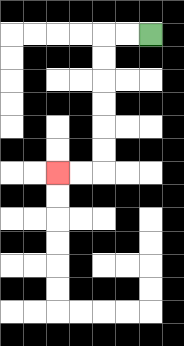{'start': '[6, 1]', 'end': '[2, 7]', 'path_directions': 'L,L,D,D,D,D,D,D,L,L', 'path_coordinates': '[[6, 1], [5, 1], [4, 1], [4, 2], [4, 3], [4, 4], [4, 5], [4, 6], [4, 7], [3, 7], [2, 7]]'}